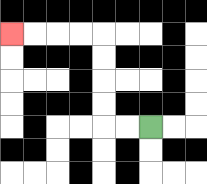{'start': '[6, 5]', 'end': '[0, 1]', 'path_directions': 'L,L,U,U,U,U,L,L,L,L', 'path_coordinates': '[[6, 5], [5, 5], [4, 5], [4, 4], [4, 3], [4, 2], [4, 1], [3, 1], [2, 1], [1, 1], [0, 1]]'}